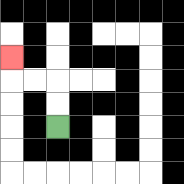{'start': '[2, 5]', 'end': '[0, 2]', 'path_directions': 'U,U,L,L,U', 'path_coordinates': '[[2, 5], [2, 4], [2, 3], [1, 3], [0, 3], [0, 2]]'}